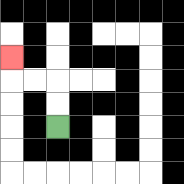{'start': '[2, 5]', 'end': '[0, 2]', 'path_directions': 'U,U,L,L,U', 'path_coordinates': '[[2, 5], [2, 4], [2, 3], [1, 3], [0, 3], [0, 2]]'}